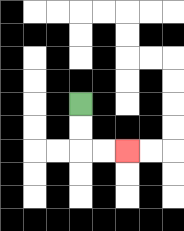{'start': '[3, 4]', 'end': '[5, 6]', 'path_directions': 'D,D,R,R', 'path_coordinates': '[[3, 4], [3, 5], [3, 6], [4, 6], [5, 6]]'}